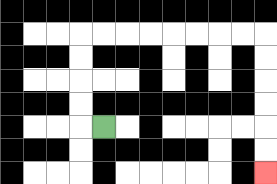{'start': '[4, 5]', 'end': '[11, 7]', 'path_directions': 'L,U,U,U,U,R,R,R,R,R,R,R,R,D,D,D,D,D,D', 'path_coordinates': '[[4, 5], [3, 5], [3, 4], [3, 3], [3, 2], [3, 1], [4, 1], [5, 1], [6, 1], [7, 1], [8, 1], [9, 1], [10, 1], [11, 1], [11, 2], [11, 3], [11, 4], [11, 5], [11, 6], [11, 7]]'}